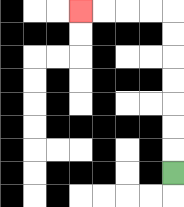{'start': '[7, 7]', 'end': '[3, 0]', 'path_directions': 'U,U,U,U,U,U,U,L,L,L,L', 'path_coordinates': '[[7, 7], [7, 6], [7, 5], [7, 4], [7, 3], [7, 2], [7, 1], [7, 0], [6, 0], [5, 0], [4, 0], [3, 0]]'}